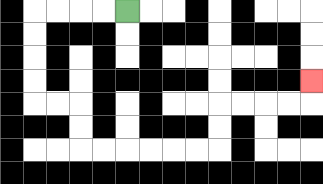{'start': '[5, 0]', 'end': '[13, 3]', 'path_directions': 'L,L,L,L,D,D,D,D,R,R,D,D,R,R,R,R,R,R,U,U,R,R,R,R,U', 'path_coordinates': '[[5, 0], [4, 0], [3, 0], [2, 0], [1, 0], [1, 1], [1, 2], [1, 3], [1, 4], [2, 4], [3, 4], [3, 5], [3, 6], [4, 6], [5, 6], [6, 6], [7, 6], [8, 6], [9, 6], [9, 5], [9, 4], [10, 4], [11, 4], [12, 4], [13, 4], [13, 3]]'}